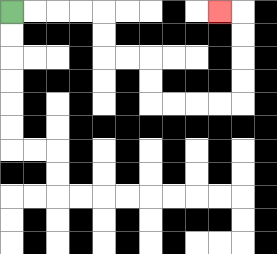{'start': '[0, 0]', 'end': '[9, 0]', 'path_directions': 'R,R,R,R,D,D,R,R,D,D,R,R,R,R,U,U,U,U,L', 'path_coordinates': '[[0, 0], [1, 0], [2, 0], [3, 0], [4, 0], [4, 1], [4, 2], [5, 2], [6, 2], [6, 3], [6, 4], [7, 4], [8, 4], [9, 4], [10, 4], [10, 3], [10, 2], [10, 1], [10, 0], [9, 0]]'}